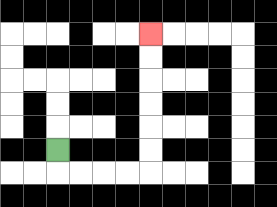{'start': '[2, 6]', 'end': '[6, 1]', 'path_directions': 'D,R,R,R,R,U,U,U,U,U,U', 'path_coordinates': '[[2, 6], [2, 7], [3, 7], [4, 7], [5, 7], [6, 7], [6, 6], [6, 5], [6, 4], [6, 3], [6, 2], [6, 1]]'}